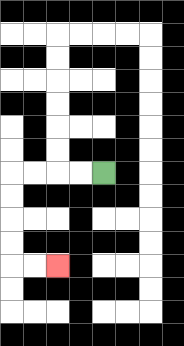{'start': '[4, 7]', 'end': '[2, 11]', 'path_directions': 'L,L,L,L,D,D,D,D,R,R', 'path_coordinates': '[[4, 7], [3, 7], [2, 7], [1, 7], [0, 7], [0, 8], [0, 9], [0, 10], [0, 11], [1, 11], [2, 11]]'}